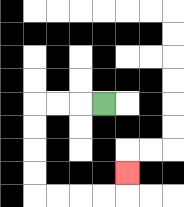{'start': '[4, 4]', 'end': '[5, 7]', 'path_directions': 'L,L,L,D,D,D,D,R,R,R,R,U', 'path_coordinates': '[[4, 4], [3, 4], [2, 4], [1, 4], [1, 5], [1, 6], [1, 7], [1, 8], [2, 8], [3, 8], [4, 8], [5, 8], [5, 7]]'}